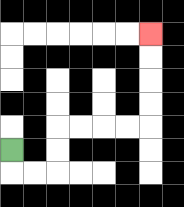{'start': '[0, 6]', 'end': '[6, 1]', 'path_directions': 'D,R,R,U,U,R,R,R,R,U,U,U,U', 'path_coordinates': '[[0, 6], [0, 7], [1, 7], [2, 7], [2, 6], [2, 5], [3, 5], [4, 5], [5, 5], [6, 5], [6, 4], [6, 3], [6, 2], [6, 1]]'}